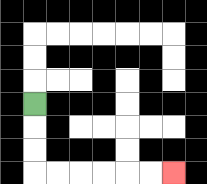{'start': '[1, 4]', 'end': '[7, 7]', 'path_directions': 'D,D,D,R,R,R,R,R,R', 'path_coordinates': '[[1, 4], [1, 5], [1, 6], [1, 7], [2, 7], [3, 7], [4, 7], [5, 7], [6, 7], [7, 7]]'}